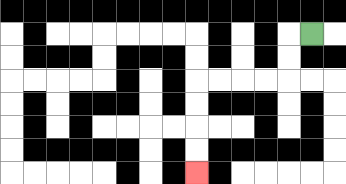{'start': '[13, 1]', 'end': '[8, 7]', 'path_directions': 'L,D,D,L,L,L,L,D,D,D,D', 'path_coordinates': '[[13, 1], [12, 1], [12, 2], [12, 3], [11, 3], [10, 3], [9, 3], [8, 3], [8, 4], [8, 5], [8, 6], [8, 7]]'}